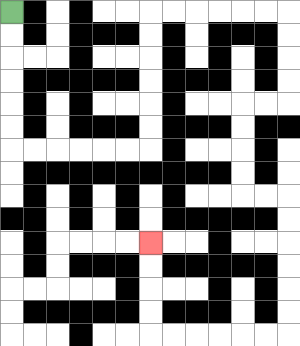{'start': '[0, 0]', 'end': '[6, 10]', 'path_directions': 'D,D,D,D,D,D,R,R,R,R,R,R,U,U,U,U,U,U,R,R,R,R,R,R,D,D,D,D,L,L,D,D,D,D,R,R,D,D,D,D,D,D,L,L,L,L,L,L,U,U,U,U', 'path_coordinates': '[[0, 0], [0, 1], [0, 2], [0, 3], [0, 4], [0, 5], [0, 6], [1, 6], [2, 6], [3, 6], [4, 6], [5, 6], [6, 6], [6, 5], [6, 4], [6, 3], [6, 2], [6, 1], [6, 0], [7, 0], [8, 0], [9, 0], [10, 0], [11, 0], [12, 0], [12, 1], [12, 2], [12, 3], [12, 4], [11, 4], [10, 4], [10, 5], [10, 6], [10, 7], [10, 8], [11, 8], [12, 8], [12, 9], [12, 10], [12, 11], [12, 12], [12, 13], [12, 14], [11, 14], [10, 14], [9, 14], [8, 14], [7, 14], [6, 14], [6, 13], [6, 12], [6, 11], [6, 10]]'}